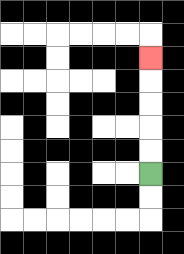{'start': '[6, 7]', 'end': '[6, 2]', 'path_directions': 'U,U,U,U,U', 'path_coordinates': '[[6, 7], [6, 6], [6, 5], [6, 4], [6, 3], [6, 2]]'}